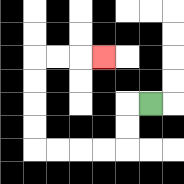{'start': '[6, 4]', 'end': '[4, 2]', 'path_directions': 'L,D,D,L,L,L,L,U,U,U,U,R,R,R', 'path_coordinates': '[[6, 4], [5, 4], [5, 5], [5, 6], [4, 6], [3, 6], [2, 6], [1, 6], [1, 5], [1, 4], [1, 3], [1, 2], [2, 2], [3, 2], [4, 2]]'}